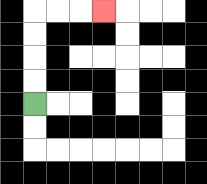{'start': '[1, 4]', 'end': '[4, 0]', 'path_directions': 'U,U,U,U,R,R,R', 'path_coordinates': '[[1, 4], [1, 3], [1, 2], [1, 1], [1, 0], [2, 0], [3, 0], [4, 0]]'}